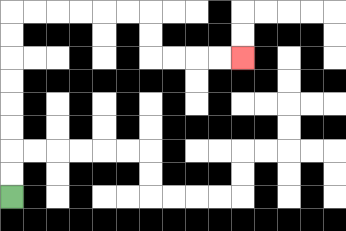{'start': '[0, 8]', 'end': '[10, 2]', 'path_directions': 'U,U,U,U,U,U,U,U,R,R,R,R,R,R,D,D,R,R,R,R', 'path_coordinates': '[[0, 8], [0, 7], [0, 6], [0, 5], [0, 4], [0, 3], [0, 2], [0, 1], [0, 0], [1, 0], [2, 0], [3, 0], [4, 0], [5, 0], [6, 0], [6, 1], [6, 2], [7, 2], [8, 2], [9, 2], [10, 2]]'}